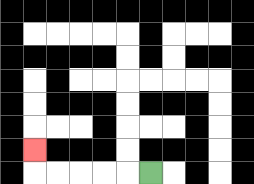{'start': '[6, 7]', 'end': '[1, 6]', 'path_directions': 'L,L,L,L,L,U', 'path_coordinates': '[[6, 7], [5, 7], [4, 7], [3, 7], [2, 7], [1, 7], [1, 6]]'}